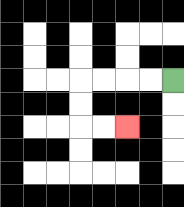{'start': '[7, 3]', 'end': '[5, 5]', 'path_directions': 'L,L,L,L,D,D,R,R', 'path_coordinates': '[[7, 3], [6, 3], [5, 3], [4, 3], [3, 3], [3, 4], [3, 5], [4, 5], [5, 5]]'}